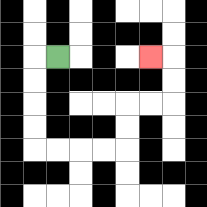{'start': '[2, 2]', 'end': '[6, 2]', 'path_directions': 'L,D,D,D,D,R,R,R,R,U,U,R,R,U,U,L', 'path_coordinates': '[[2, 2], [1, 2], [1, 3], [1, 4], [1, 5], [1, 6], [2, 6], [3, 6], [4, 6], [5, 6], [5, 5], [5, 4], [6, 4], [7, 4], [7, 3], [7, 2], [6, 2]]'}